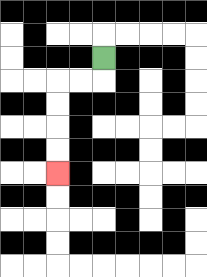{'start': '[4, 2]', 'end': '[2, 7]', 'path_directions': 'D,L,L,D,D,D,D', 'path_coordinates': '[[4, 2], [4, 3], [3, 3], [2, 3], [2, 4], [2, 5], [2, 6], [2, 7]]'}